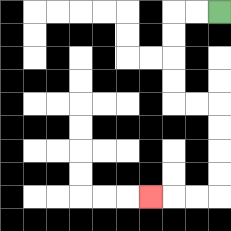{'start': '[9, 0]', 'end': '[6, 8]', 'path_directions': 'L,L,D,D,D,D,R,R,D,D,D,D,L,L,L', 'path_coordinates': '[[9, 0], [8, 0], [7, 0], [7, 1], [7, 2], [7, 3], [7, 4], [8, 4], [9, 4], [9, 5], [9, 6], [9, 7], [9, 8], [8, 8], [7, 8], [6, 8]]'}